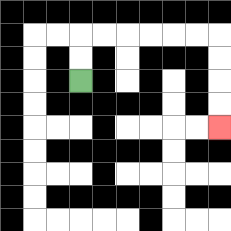{'start': '[3, 3]', 'end': '[9, 5]', 'path_directions': 'U,U,R,R,R,R,R,R,D,D,D,D', 'path_coordinates': '[[3, 3], [3, 2], [3, 1], [4, 1], [5, 1], [6, 1], [7, 1], [8, 1], [9, 1], [9, 2], [9, 3], [9, 4], [9, 5]]'}